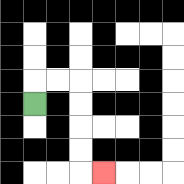{'start': '[1, 4]', 'end': '[4, 7]', 'path_directions': 'U,R,R,D,D,D,D,R', 'path_coordinates': '[[1, 4], [1, 3], [2, 3], [3, 3], [3, 4], [3, 5], [3, 6], [3, 7], [4, 7]]'}